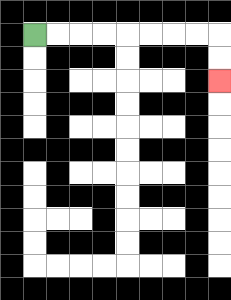{'start': '[1, 1]', 'end': '[9, 3]', 'path_directions': 'R,R,R,R,R,R,R,R,D,D', 'path_coordinates': '[[1, 1], [2, 1], [3, 1], [4, 1], [5, 1], [6, 1], [7, 1], [8, 1], [9, 1], [9, 2], [9, 3]]'}